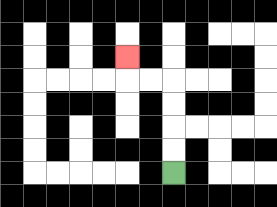{'start': '[7, 7]', 'end': '[5, 2]', 'path_directions': 'U,U,U,U,L,L,U', 'path_coordinates': '[[7, 7], [7, 6], [7, 5], [7, 4], [7, 3], [6, 3], [5, 3], [5, 2]]'}